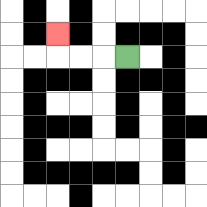{'start': '[5, 2]', 'end': '[2, 1]', 'path_directions': 'L,L,L,U', 'path_coordinates': '[[5, 2], [4, 2], [3, 2], [2, 2], [2, 1]]'}